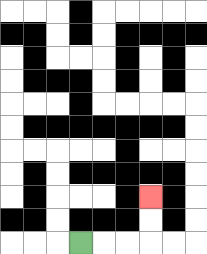{'start': '[3, 10]', 'end': '[6, 8]', 'path_directions': 'R,R,R,U,U', 'path_coordinates': '[[3, 10], [4, 10], [5, 10], [6, 10], [6, 9], [6, 8]]'}